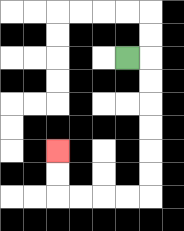{'start': '[5, 2]', 'end': '[2, 6]', 'path_directions': 'R,D,D,D,D,D,D,L,L,L,L,U,U', 'path_coordinates': '[[5, 2], [6, 2], [6, 3], [6, 4], [6, 5], [6, 6], [6, 7], [6, 8], [5, 8], [4, 8], [3, 8], [2, 8], [2, 7], [2, 6]]'}